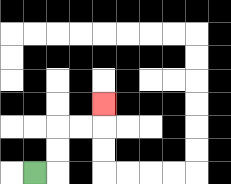{'start': '[1, 7]', 'end': '[4, 4]', 'path_directions': 'R,U,U,R,R,U', 'path_coordinates': '[[1, 7], [2, 7], [2, 6], [2, 5], [3, 5], [4, 5], [4, 4]]'}